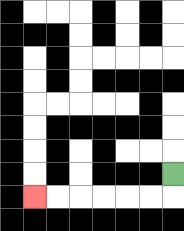{'start': '[7, 7]', 'end': '[1, 8]', 'path_directions': 'D,L,L,L,L,L,L', 'path_coordinates': '[[7, 7], [7, 8], [6, 8], [5, 8], [4, 8], [3, 8], [2, 8], [1, 8]]'}